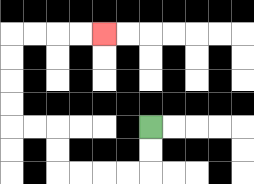{'start': '[6, 5]', 'end': '[4, 1]', 'path_directions': 'D,D,L,L,L,L,U,U,L,L,U,U,U,U,R,R,R,R', 'path_coordinates': '[[6, 5], [6, 6], [6, 7], [5, 7], [4, 7], [3, 7], [2, 7], [2, 6], [2, 5], [1, 5], [0, 5], [0, 4], [0, 3], [0, 2], [0, 1], [1, 1], [2, 1], [3, 1], [4, 1]]'}